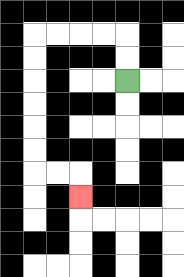{'start': '[5, 3]', 'end': '[3, 8]', 'path_directions': 'U,U,L,L,L,L,D,D,D,D,D,D,R,R,D', 'path_coordinates': '[[5, 3], [5, 2], [5, 1], [4, 1], [3, 1], [2, 1], [1, 1], [1, 2], [1, 3], [1, 4], [1, 5], [1, 6], [1, 7], [2, 7], [3, 7], [3, 8]]'}